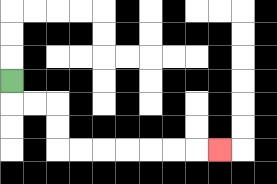{'start': '[0, 3]', 'end': '[9, 6]', 'path_directions': 'D,R,R,D,D,R,R,R,R,R,R,R', 'path_coordinates': '[[0, 3], [0, 4], [1, 4], [2, 4], [2, 5], [2, 6], [3, 6], [4, 6], [5, 6], [6, 6], [7, 6], [8, 6], [9, 6]]'}